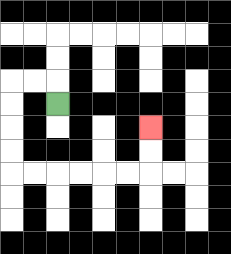{'start': '[2, 4]', 'end': '[6, 5]', 'path_directions': 'U,L,L,D,D,D,D,R,R,R,R,R,R,U,U', 'path_coordinates': '[[2, 4], [2, 3], [1, 3], [0, 3], [0, 4], [0, 5], [0, 6], [0, 7], [1, 7], [2, 7], [3, 7], [4, 7], [5, 7], [6, 7], [6, 6], [6, 5]]'}